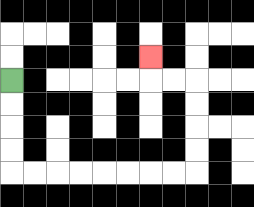{'start': '[0, 3]', 'end': '[6, 2]', 'path_directions': 'D,D,D,D,R,R,R,R,R,R,R,R,U,U,U,U,L,L,U', 'path_coordinates': '[[0, 3], [0, 4], [0, 5], [0, 6], [0, 7], [1, 7], [2, 7], [3, 7], [4, 7], [5, 7], [6, 7], [7, 7], [8, 7], [8, 6], [8, 5], [8, 4], [8, 3], [7, 3], [6, 3], [6, 2]]'}